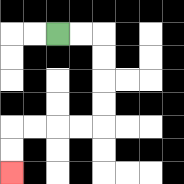{'start': '[2, 1]', 'end': '[0, 7]', 'path_directions': 'R,R,D,D,D,D,L,L,L,L,D,D', 'path_coordinates': '[[2, 1], [3, 1], [4, 1], [4, 2], [4, 3], [4, 4], [4, 5], [3, 5], [2, 5], [1, 5], [0, 5], [0, 6], [0, 7]]'}